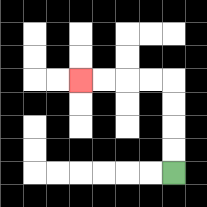{'start': '[7, 7]', 'end': '[3, 3]', 'path_directions': 'U,U,U,U,L,L,L,L', 'path_coordinates': '[[7, 7], [7, 6], [7, 5], [7, 4], [7, 3], [6, 3], [5, 3], [4, 3], [3, 3]]'}